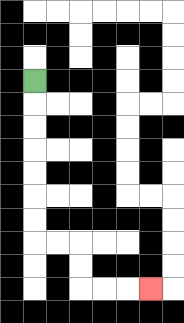{'start': '[1, 3]', 'end': '[6, 12]', 'path_directions': 'D,D,D,D,D,D,D,R,R,D,D,R,R,R', 'path_coordinates': '[[1, 3], [1, 4], [1, 5], [1, 6], [1, 7], [1, 8], [1, 9], [1, 10], [2, 10], [3, 10], [3, 11], [3, 12], [4, 12], [5, 12], [6, 12]]'}